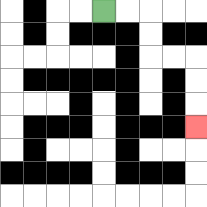{'start': '[4, 0]', 'end': '[8, 5]', 'path_directions': 'R,R,D,D,R,R,D,D,D', 'path_coordinates': '[[4, 0], [5, 0], [6, 0], [6, 1], [6, 2], [7, 2], [8, 2], [8, 3], [8, 4], [8, 5]]'}